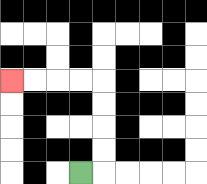{'start': '[3, 7]', 'end': '[0, 3]', 'path_directions': 'R,U,U,U,U,L,L,L,L', 'path_coordinates': '[[3, 7], [4, 7], [4, 6], [4, 5], [4, 4], [4, 3], [3, 3], [2, 3], [1, 3], [0, 3]]'}